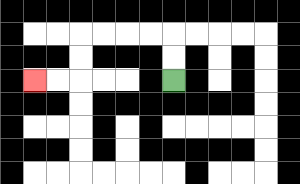{'start': '[7, 3]', 'end': '[1, 3]', 'path_directions': 'U,U,L,L,L,L,D,D,L,L', 'path_coordinates': '[[7, 3], [7, 2], [7, 1], [6, 1], [5, 1], [4, 1], [3, 1], [3, 2], [3, 3], [2, 3], [1, 3]]'}